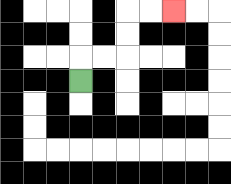{'start': '[3, 3]', 'end': '[7, 0]', 'path_directions': 'U,R,R,U,U,R,R', 'path_coordinates': '[[3, 3], [3, 2], [4, 2], [5, 2], [5, 1], [5, 0], [6, 0], [7, 0]]'}